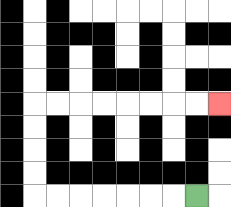{'start': '[8, 8]', 'end': '[9, 4]', 'path_directions': 'L,L,L,L,L,L,L,U,U,U,U,R,R,R,R,R,R,R,R', 'path_coordinates': '[[8, 8], [7, 8], [6, 8], [5, 8], [4, 8], [3, 8], [2, 8], [1, 8], [1, 7], [1, 6], [1, 5], [1, 4], [2, 4], [3, 4], [4, 4], [5, 4], [6, 4], [7, 4], [8, 4], [9, 4]]'}